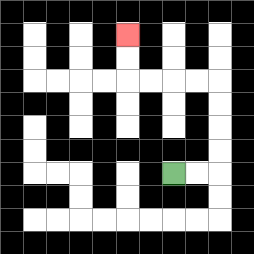{'start': '[7, 7]', 'end': '[5, 1]', 'path_directions': 'R,R,U,U,U,U,L,L,L,L,U,U', 'path_coordinates': '[[7, 7], [8, 7], [9, 7], [9, 6], [9, 5], [9, 4], [9, 3], [8, 3], [7, 3], [6, 3], [5, 3], [5, 2], [5, 1]]'}